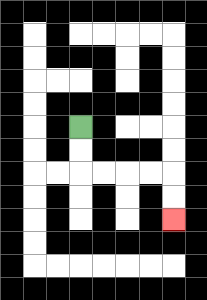{'start': '[3, 5]', 'end': '[7, 9]', 'path_directions': 'D,D,R,R,R,R,D,D', 'path_coordinates': '[[3, 5], [3, 6], [3, 7], [4, 7], [5, 7], [6, 7], [7, 7], [7, 8], [7, 9]]'}